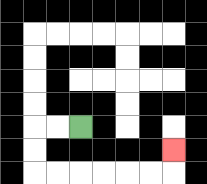{'start': '[3, 5]', 'end': '[7, 6]', 'path_directions': 'L,L,D,D,R,R,R,R,R,R,U', 'path_coordinates': '[[3, 5], [2, 5], [1, 5], [1, 6], [1, 7], [2, 7], [3, 7], [4, 7], [5, 7], [6, 7], [7, 7], [7, 6]]'}